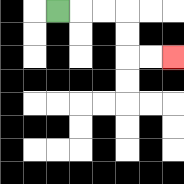{'start': '[2, 0]', 'end': '[7, 2]', 'path_directions': 'R,R,R,D,D,R,R', 'path_coordinates': '[[2, 0], [3, 0], [4, 0], [5, 0], [5, 1], [5, 2], [6, 2], [7, 2]]'}